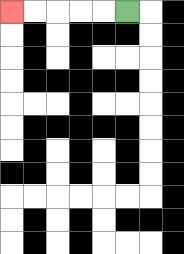{'start': '[5, 0]', 'end': '[0, 0]', 'path_directions': 'L,L,L,L,L', 'path_coordinates': '[[5, 0], [4, 0], [3, 0], [2, 0], [1, 0], [0, 0]]'}